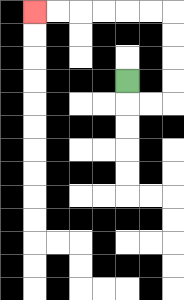{'start': '[5, 3]', 'end': '[1, 0]', 'path_directions': 'D,R,R,U,U,U,U,L,L,L,L,L,L', 'path_coordinates': '[[5, 3], [5, 4], [6, 4], [7, 4], [7, 3], [7, 2], [7, 1], [7, 0], [6, 0], [5, 0], [4, 0], [3, 0], [2, 0], [1, 0]]'}